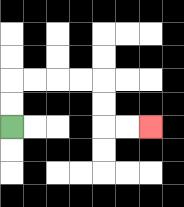{'start': '[0, 5]', 'end': '[6, 5]', 'path_directions': 'U,U,R,R,R,R,D,D,R,R', 'path_coordinates': '[[0, 5], [0, 4], [0, 3], [1, 3], [2, 3], [3, 3], [4, 3], [4, 4], [4, 5], [5, 5], [6, 5]]'}